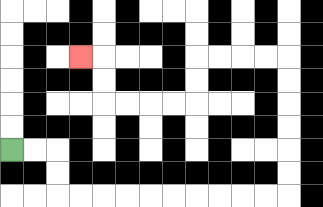{'start': '[0, 6]', 'end': '[3, 2]', 'path_directions': 'R,R,D,D,R,R,R,R,R,R,R,R,R,R,U,U,U,U,U,U,L,L,L,L,D,D,L,L,L,L,U,U,L', 'path_coordinates': '[[0, 6], [1, 6], [2, 6], [2, 7], [2, 8], [3, 8], [4, 8], [5, 8], [6, 8], [7, 8], [8, 8], [9, 8], [10, 8], [11, 8], [12, 8], [12, 7], [12, 6], [12, 5], [12, 4], [12, 3], [12, 2], [11, 2], [10, 2], [9, 2], [8, 2], [8, 3], [8, 4], [7, 4], [6, 4], [5, 4], [4, 4], [4, 3], [4, 2], [3, 2]]'}